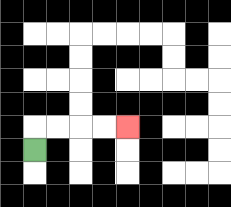{'start': '[1, 6]', 'end': '[5, 5]', 'path_directions': 'U,R,R,R,R', 'path_coordinates': '[[1, 6], [1, 5], [2, 5], [3, 5], [4, 5], [5, 5]]'}